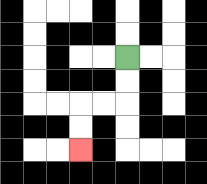{'start': '[5, 2]', 'end': '[3, 6]', 'path_directions': 'D,D,L,L,D,D', 'path_coordinates': '[[5, 2], [5, 3], [5, 4], [4, 4], [3, 4], [3, 5], [3, 6]]'}